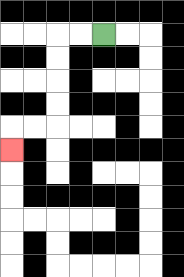{'start': '[4, 1]', 'end': '[0, 6]', 'path_directions': 'L,L,D,D,D,D,L,L,D', 'path_coordinates': '[[4, 1], [3, 1], [2, 1], [2, 2], [2, 3], [2, 4], [2, 5], [1, 5], [0, 5], [0, 6]]'}